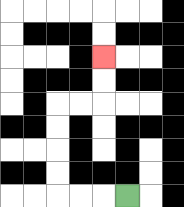{'start': '[5, 8]', 'end': '[4, 2]', 'path_directions': 'L,L,L,U,U,U,U,R,R,U,U', 'path_coordinates': '[[5, 8], [4, 8], [3, 8], [2, 8], [2, 7], [2, 6], [2, 5], [2, 4], [3, 4], [4, 4], [4, 3], [4, 2]]'}